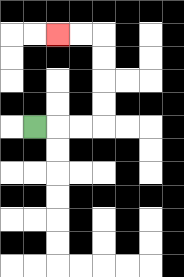{'start': '[1, 5]', 'end': '[2, 1]', 'path_directions': 'R,R,R,U,U,U,U,L,L', 'path_coordinates': '[[1, 5], [2, 5], [3, 5], [4, 5], [4, 4], [4, 3], [4, 2], [4, 1], [3, 1], [2, 1]]'}